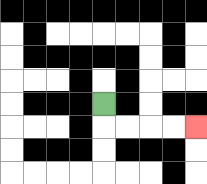{'start': '[4, 4]', 'end': '[8, 5]', 'path_directions': 'D,R,R,R,R', 'path_coordinates': '[[4, 4], [4, 5], [5, 5], [6, 5], [7, 5], [8, 5]]'}